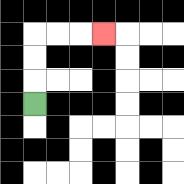{'start': '[1, 4]', 'end': '[4, 1]', 'path_directions': 'U,U,U,R,R,R', 'path_coordinates': '[[1, 4], [1, 3], [1, 2], [1, 1], [2, 1], [3, 1], [4, 1]]'}